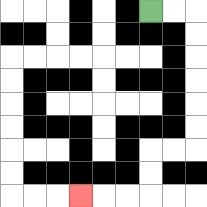{'start': '[6, 0]', 'end': '[3, 8]', 'path_directions': 'R,R,D,D,D,D,D,D,L,L,D,D,L,L,L', 'path_coordinates': '[[6, 0], [7, 0], [8, 0], [8, 1], [8, 2], [8, 3], [8, 4], [8, 5], [8, 6], [7, 6], [6, 6], [6, 7], [6, 8], [5, 8], [4, 8], [3, 8]]'}